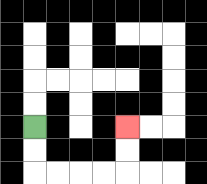{'start': '[1, 5]', 'end': '[5, 5]', 'path_directions': 'D,D,R,R,R,R,U,U', 'path_coordinates': '[[1, 5], [1, 6], [1, 7], [2, 7], [3, 7], [4, 7], [5, 7], [5, 6], [5, 5]]'}